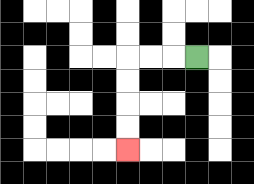{'start': '[8, 2]', 'end': '[5, 6]', 'path_directions': 'L,L,L,D,D,D,D', 'path_coordinates': '[[8, 2], [7, 2], [6, 2], [5, 2], [5, 3], [5, 4], [5, 5], [5, 6]]'}